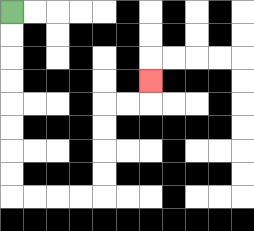{'start': '[0, 0]', 'end': '[6, 3]', 'path_directions': 'D,D,D,D,D,D,D,D,R,R,R,R,U,U,U,U,R,R,U', 'path_coordinates': '[[0, 0], [0, 1], [0, 2], [0, 3], [0, 4], [0, 5], [0, 6], [0, 7], [0, 8], [1, 8], [2, 8], [3, 8], [4, 8], [4, 7], [4, 6], [4, 5], [4, 4], [5, 4], [6, 4], [6, 3]]'}